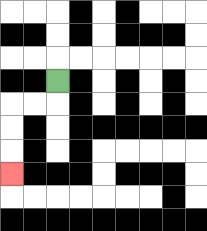{'start': '[2, 3]', 'end': '[0, 7]', 'path_directions': 'D,L,L,D,D,D', 'path_coordinates': '[[2, 3], [2, 4], [1, 4], [0, 4], [0, 5], [0, 6], [0, 7]]'}